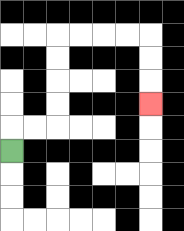{'start': '[0, 6]', 'end': '[6, 4]', 'path_directions': 'U,R,R,U,U,U,U,R,R,R,R,D,D,D', 'path_coordinates': '[[0, 6], [0, 5], [1, 5], [2, 5], [2, 4], [2, 3], [2, 2], [2, 1], [3, 1], [4, 1], [5, 1], [6, 1], [6, 2], [6, 3], [6, 4]]'}